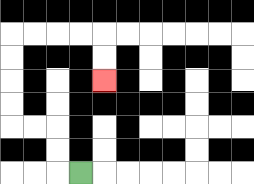{'start': '[3, 7]', 'end': '[4, 3]', 'path_directions': 'L,U,U,L,L,U,U,U,U,R,R,R,R,D,D', 'path_coordinates': '[[3, 7], [2, 7], [2, 6], [2, 5], [1, 5], [0, 5], [0, 4], [0, 3], [0, 2], [0, 1], [1, 1], [2, 1], [3, 1], [4, 1], [4, 2], [4, 3]]'}